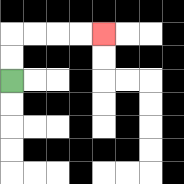{'start': '[0, 3]', 'end': '[4, 1]', 'path_directions': 'U,U,R,R,R,R', 'path_coordinates': '[[0, 3], [0, 2], [0, 1], [1, 1], [2, 1], [3, 1], [4, 1]]'}